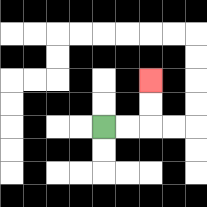{'start': '[4, 5]', 'end': '[6, 3]', 'path_directions': 'R,R,U,U', 'path_coordinates': '[[4, 5], [5, 5], [6, 5], [6, 4], [6, 3]]'}